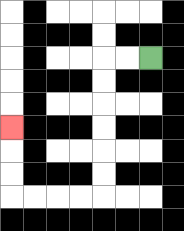{'start': '[6, 2]', 'end': '[0, 5]', 'path_directions': 'L,L,D,D,D,D,D,D,L,L,L,L,U,U,U', 'path_coordinates': '[[6, 2], [5, 2], [4, 2], [4, 3], [4, 4], [4, 5], [4, 6], [4, 7], [4, 8], [3, 8], [2, 8], [1, 8], [0, 8], [0, 7], [0, 6], [0, 5]]'}